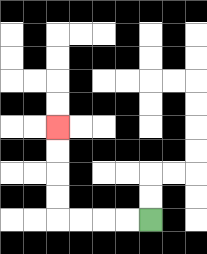{'start': '[6, 9]', 'end': '[2, 5]', 'path_directions': 'L,L,L,L,U,U,U,U', 'path_coordinates': '[[6, 9], [5, 9], [4, 9], [3, 9], [2, 9], [2, 8], [2, 7], [2, 6], [2, 5]]'}